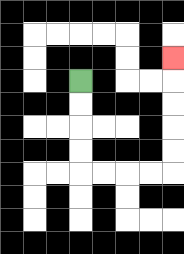{'start': '[3, 3]', 'end': '[7, 2]', 'path_directions': 'D,D,D,D,R,R,R,R,U,U,U,U,U', 'path_coordinates': '[[3, 3], [3, 4], [3, 5], [3, 6], [3, 7], [4, 7], [5, 7], [6, 7], [7, 7], [7, 6], [7, 5], [7, 4], [7, 3], [7, 2]]'}